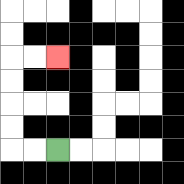{'start': '[2, 6]', 'end': '[2, 2]', 'path_directions': 'L,L,U,U,U,U,R,R', 'path_coordinates': '[[2, 6], [1, 6], [0, 6], [0, 5], [0, 4], [0, 3], [0, 2], [1, 2], [2, 2]]'}